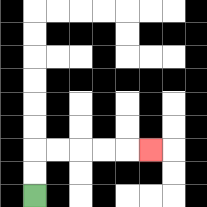{'start': '[1, 8]', 'end': '[6, 6]', 'path_directions': 'U,U,R,R,R,R,R', 'path_coordinates': '[[1, 8], [1, 7], [1, 6], [2, 6], [3, 6], [4, 6], [5, 6], [6, 6]]'}